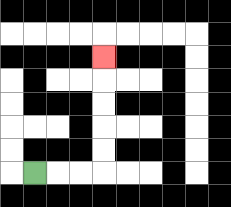{'start': '[1, 7]', 'end': '[4, 2]', 'path_directions': 'R,R,R,U,U,U,U,U', 'path_coordinates': '[[1, 7], [2, 7], [3, 7], [4, 7], [4, 6], [4, 5], [4, 4], [4, 3], [4, 2]]'}